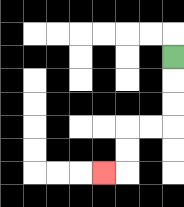{'start': '[7, 2]', 'end': '[4, 7]', 'path_directions': 'D,D,D,L,L,D,D,L', 'path_coordinates': '[[7, 2], [7, 3], [7, 4], [7, 5], [6, 5], [5, 5], [5, 6], [5, 7], [4, 7]]'}